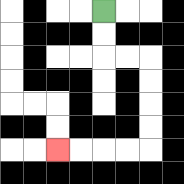{'start': '[4, 0]', 'end': '[2, 6]', 'path_directions': 'D,D,R,R,D,D,D,D,L,L,L,L', 'path_coordinates': '[[4, 0], [4, 1], [4, 2], [5, 2], [6, 2], [6, 3], [6, 4], [6, 5], [6, 6], [5, 6], [4, 6], [3, 6], [2, 6]]'}